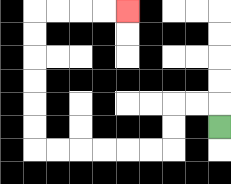{'start': '[9, 5]', 'end': '[5, 0]', 'path_directions': 'U,L,L,D,D,L,L,L,L,L,L,U,U,U,U,U,U,R,R,R,R', 'path_coordinates': '[[9, 5], [9, 4], [8, 4], [7, 4], [7, 5], [7, 6], [6, 6], [5, 6], [4, 6], [3, 6], [2, 6], [1, 6], [1, 5], [1, 4], [1, 3], [1, 2], [1, 1], [1, 0], [2, 0], [3, 0], [4, 0], [5, 0]]'}